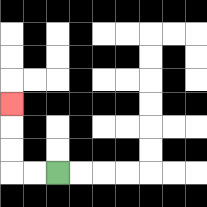{'start': '[2, 7]', 'end': '[0, 4]', 'path_directions': 'L,L,U,U,U', 'path_coordinates': '[[2, 7], [1, 7], [0, 7], [0, 6], [0, 5], [0, 4]]'}